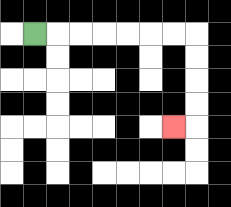{'start': '[1, 1]', 'end': '[7, 5]', 'path_directions': 'R,R,R,R,R,R,R,D,D,D,D,L', 'path_coordinates': '[[1, 1], [2, 1], [3, 1], [4, 1], [5, 1], [6, 1], [7, 1], [8, 1], [8, 2], [8, 3], [8, 4], [8, 5], [7, 5]]'}